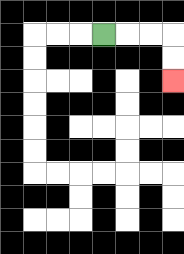{'start': '[4, 1]', 'end': '[7, 3]', 'path_directions': 'R,R,R,D,D', 'path_coordinates': '[[4, 1], [5, 1], [6, 1], [7, 1], [7, 2], [7, 3]]'}